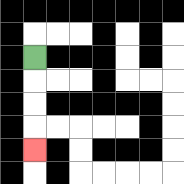{'start': '[1, 2]', 'end': '[1, 6]', 'path_directions': 'D,D,D,D', 'path_coordinates': '[[1, 2], [1, 3], [1, 4], [1, 5], [1, 6]]'}